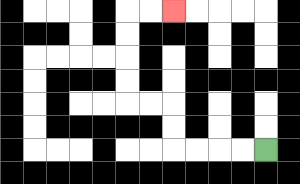{'start': '[11, 6]', 'end': '[7, 0]', 'path_directions': 'L,L,L,L,U,U,L,L,U,U,U,U,R,R', 'path_coordinates': '[[11, 6], [10, 6], [9, 6], [8, 6], [7, 6], [7, 5], [7, 4], [6, 4], [5, 4], [5, 3], [5, 2], [5, 1], [5, 0], [6, 0], [7, 0]]'}